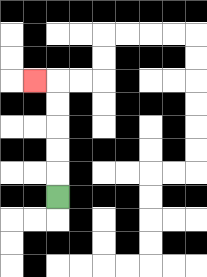{'start': '[2, 8]', 'end': '[1, 3]', 'path_directions': 'U,U,U,U,U,L', 'path_coordinates': '[[2, 8], [2, 7], [2, 6], [2, 5], [2, 4], [2, 3], [1, 3]]'}